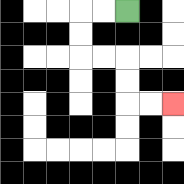{'start': '[5, 0]', 'end': '[7, 4]', 'path_directions': 'L,L,D,D,R,R,D,D,R,R', 'path_coordinates': '[[5, 0], [4, 0], [3, 0], [3, 1], [3, 2], [4, 2], [5, 2], [5, 3], [5, 4], [6, 4], [7, 4]]'}